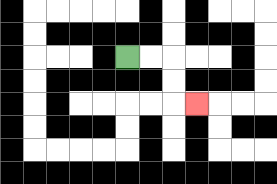{'start': '[5, 2]', 'end': '[8, 4]', 'path_directions': 'R,R,D,D,R', 'path_coordinates': '[[5, 2], [6, 2], [7, 2], [7, 3], [7, 4], [8, 4]]'}